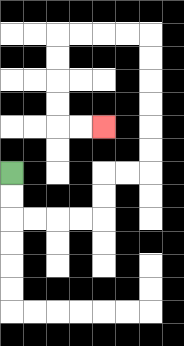{'start': '[0, 7]', 'end': '[4, 5]', 'path_directions': 'D,D,R,R,R,R,U,U,R,R,U,U,U,U,U,U,L,L,L,L,D,D,D,D,R,R', 'path_coordinates': '[[0, 7], [0, 8], [0, 9], [1, 9], [2, 9], [3, 9], [4, 9], [4, 8], [4, 7], [5, 7], [6, 7], [6, 6], [6, 5], [6, 4], [6, 3], [6, 2], [6, 1], [5, 1], [4, 1], [3, 1], [2, 1], [2, 2], [2, 3], [2, 4], [2, 5], [3, 5], [4, 5]]'}